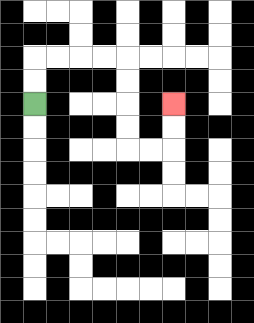{'start': '[1, 4]', 'end': '[7, 4]', 'path_directions': 'U,U,R,R,R,R,D,D,D,D,R,R,U,U', 'path_coordinates': '[[1, 4], [1, 3], [1, 2], [2, 2], [3, 2], [4, 2], [5, 2], [5, 3], [5, 4], [5, 5], [5, 6], [6, 6], [7, 6], [7, 5], [7, 4]]'}